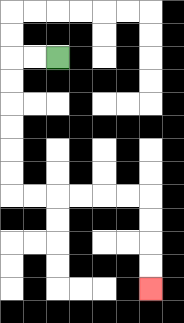{'start': '[2, 2]', 'end': '[6, 12]', 'path_directions': 'L,L,D,D,D,D,D,D,R,R,R,R,R,R,D,D,D,D', 'path_coordinates': '[[2, 2], [1, 2], [0, 2], [0, 3], [0, 4], [0, 5], [0, 6], [0, 7], [0, 8], [1, 8], [2, 8], [3, 8], [4, 8], [5, 8], [6, 8], [6, 9], [6, 10], [6, 11], [6, 12]]'}